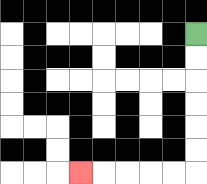{'start': '[8, 1]', 'end': '[3, 7]', 'path_directions': 'D,D,D,D,D,D,L,L,L,L,L', 'path_coordinates': '[[8, 1], [8, 2], [8, 3], [8, 4], [8, 5], [8, 6], [8, 7], [7, 7], [6, 7], [5, 7], [4, 7], [3, 7]]'}